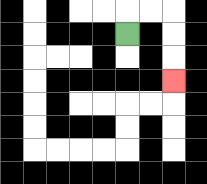{'start': '[5, 1]', 'end': '[7, 3]', 'path_directions': 'U,R,R,D,D,D', 'path_coordinates': '[[5, 1], [5, 0], [6, 0], [7, 0], [7, 1], [7, 2], [7, 3]]'}